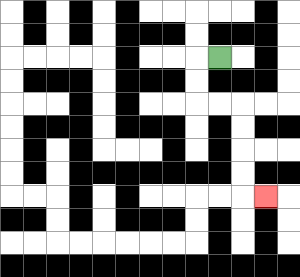{'start': '[9, 2]', 'end': '[11, 8]', 'path_directions': 'L,D,D,R,R,D,D,D,D,R', 'path_coordinates': '[[9, 2], [8, 2], [8, 3], [8, 4], [9, 4], [10, 4], [10, 5], [10, 6], [10, 7], [10, 8], [11, 8]]'}